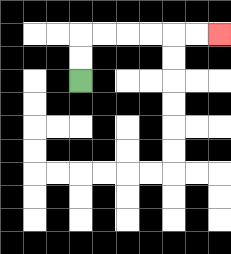{'start': '[3, 3]', 'end': '[9, 1]', 'path_directions': 'U,U,R,R,R,R,R,R', 'path_coordinates': '[[3, 3], [3, 2], [3, 1], [4, 1], [5, 1], [6, 1], [7, 1], [8, 1], [9, 1]]'}